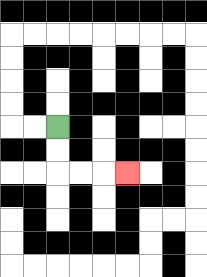{'start': '[2, 5]', 'end': '[5, 7]', 'path_directions': 'D,D,R,R,R', 'path_coordinates': '[[2, 5], [2, 6], [2, 7], [3, 7], [4, 7], [5, 7]]'}